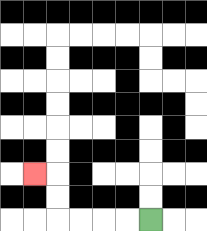{'start': '[6, 9]', 'end': '[1, 7]', 'path_directions': 'L,L,L,L,U,U,L', 'path_coordinates': '[[6, 9], [5, 9], [4, 9], [3, 9], [2, 9], [2, 8], [2, 7], [1, 7]]'}